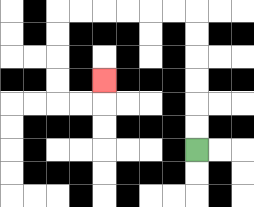{'start': '[8, 6]', 'end': '[4, 3]', 'path_directions': 'U,U,U,U,U,U,L,L,L,L,L,L,D,D,D,D,R,R,U', 'path_coordinates': '[[8, 6], [8, 5], [8, 4], [8, 3], [8, 2], [8, 1], [8, 0], [7, 0], [6, 0], [5, 0], [4, 0], [3, 0], [2, 0], [2, 1], [2, 2], [2, 3], [2, 4], [3, 4], [4, 4], [4, 3]]'}